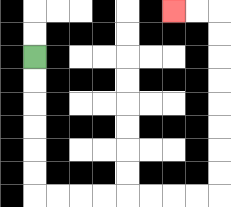{'start': '[1, 2]', 'end': '[7, 0]', 'path_directions': 'D,D,D,D,D,D,R,R,R,R,R,R,R,R,U,U,U,U,U,U,U,U,L,L', 'path_coordinates': '[[1, 2], [1, 3], [1, 4], [1, 5], [1, 6], [1, 7], [1, 8], [2, 8], [3, 8], [4, 8], [5, 8], [6, 8], [7, 8], [8, 8], [9, 8], [9, 7], [9, 6], [9, 5], [9, 4], [9, 3], [9, 2], [9, 1], [9, 0], [8, 0], [7, 0]]'}